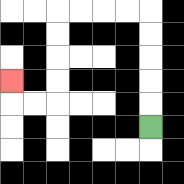{'start': '[6, 5]', 'end': '[0, 3]', 'path_directions': 'U,U,U,U,U,L,L,L,L,D,D,D,D,L,L,U', 'path_coordinates': '[[6, 5], [6, 4], [6, 3], [6, 2], [6, 1], [6, 0], [5, 0], [4, 0], [3, 0], [2, 0], [2, 1], [2, 2], [2, 3], [2, 4], [1, 4], [0, 4], [0, 3]]'}